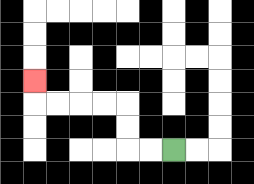{'start': '[7, 6]', 'end': '[1, 3]', 'path_directions': 'L,L,U,U,L,L,L,L,U', 'path_coordinates': '[[7, 6], [6, 6], [5, 6], [5, 5], [5, 4], [4, 4], [3, 4], [2, 4], [1, 4], [1, 3]]'}